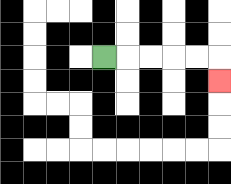{'start': '[4, 2]', 'end': '[9, 3]', 'path_directions': 'R,R,R,R,R,D', 'path_coordinates': '[[4, 2], [5, 2], [6, 2], [7, 2], [8, 2], [9, 2], [9, 3]]'}